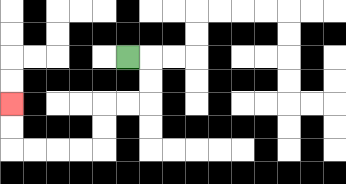{'start': '[5, 2]', 'end': '[0, 4]', 'path_directions': 'R,D,D,L,L,D,D,L,L,L,L,U,U', 'path_coordinates': '[[5, 2], [6, 2], [6, 3], [6, 4], [5, 4], [4, 4], [4, 5], [4, 6], [3, 6], [2, 6], [1, 6], [0, 6], [0, 5], [0, 4]]'}